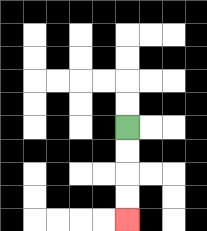{'start': '[5, 5]', 'end': '[5, 9]', 'path_directions': 'D,D,D,D', 'path_coordinates': '[[5, 5], [5, 6], [5, 7], [5, 8], [5, 9]]'}